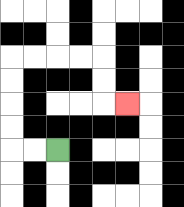{'start': '[2, 6]', 'end': '[5, 4]', 'path_directions': 'L,L,U,U,U,U,R,R,R,R,D,D,R', 'path_coordinates': '[[2, 6], [1, 6], [0, 6], [0, 5], [0, 4], [0, 3], [0, 2], [1, 2], [2, 2], [3, 2], [4, 2], [4, 3], [4, 4], [5, 4]]'}